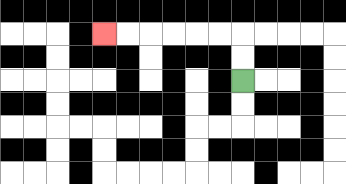{'start': '[10, 3]', 'end': '[4, 1]', 'path_directions': 'U,U,L,L,L,L,L,L', 'path_coordinates': '[[10, 3], [10, 2], [10, 1], [9, 1], [8, 1], [7, 1], [6, 1], [5, 1], [4, 1]]'}